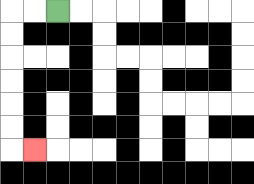{'start': '[2, 0]', 'end': '[1, 6]', 'path_directions': 'L,L,D,D,D,D,D,D,R', 'path_coordinates': '[[2, 0], [1, 0], [0, 0], [0, 1], [0, 2], [0, 3], [0, 4], [0, 5], [0, 6], [1, 6]]'}